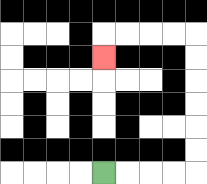{'start': '[4, 7]', 'end': '[4, 2]', 'path_directions': 'R,R,R,R,U,U,U,U,U,U,L,L,L,L,D', 'path_coordinates': '[[4, 7], [5, 7], [6, 7], [7, 7], [8, 7], [8, 6], [8, 5], [8, 4], [8, 3], [8, 2], [8, 1], [7, 1], [6, 1], [5, 1], [4, 1], [4, 2]]'}